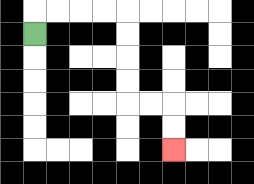{'start': '[1, 1]', 'end': '[7, 6]', 'path_directions': 'U,R,R,R,R,D,D,D,D,R,R,D,D', 'path_coordinates': '[[1, 1], [1, 0], [2, 0], [3, 0], [4, 0], [5, 0], [5, 1], [5, 2], [5, 3], [5, 4], [6, 4], [7, 4], [7, 5], [7, 6]]'}